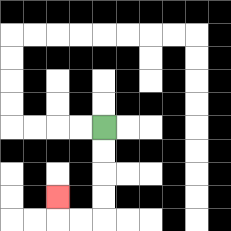{'start': '[4, 5]', 'end': '[2, 8]', 'path_directions': 'D,D,D,D,L,L,U', 'path_coordinates': '[[4, 5], [4, 6], [4, 7], [4, 8], [4, 9], [3, 9], [2, 9], [2, 8]]'}